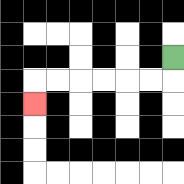{'start': '[7, 2]', 'end': '[1, 4]', 'path_directions': 'D,L,L,L,L,L,L,D', 'path_coordinates': '[[7, 2], [7, 3], [6, 3], [5, 3], [4, 3], [3, 3], [2, 3], [1, 3], [1, 4]]'}